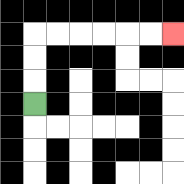{'start': '[1, 4]', 'end': '[7, 1]', 'path_directions': 'U,U,U,R,R,R,R,R,R', 'path_coordinates': '[[1, 4], [1, 3], [1, 2], [1, 1], [2, 1], [3, 1], [4, 1], [5, 1], [6, 1], [7, 1]]'}